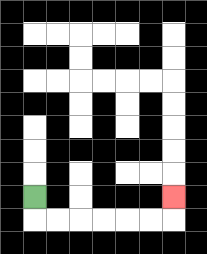{'start': '[1, 8]', 'end': '[7, 8]', 'path_directions': 'D,R,R,R,R,R,R,U', 'path_coordinates': '[[1, 8], [1, 9], [2, 9], [3, 9], [4, 9], [5, 9], [6, 9], [7, 9], [7, 8]]'}